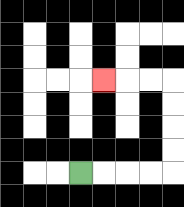{'start': '[3, 7]', 'end': '[4, 3]', 'path_directions': 'R,R,R,R,U,U,U,U,L,L,L', 'path_coordinates': '[[3, 7], [4, 7], [5, 7], [6, 7], [7, 7], [7, 6], [7, 5], [7, 4], [7, 3], [6, 3], [5, 3], [4, 3]]'}